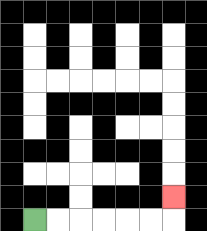{'start': '[1, 9]', 'end': '[7, 8]', 'path_directions': 'R,R,R,R,R,R,U', 'path_coordinates': '[[1, 9], [2, 9], [3, 9], [4, 9], [5, 9], [6, 9], [7, 9], [7, 8]]'}